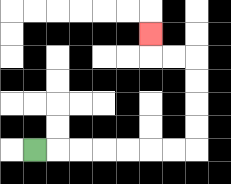{'start': '[1, 6]', 'end': '[6, 1]', 'path_directions': 'R,R,R,R,R,R,R,U,U,U,U,L,L,U', 'path_coordinates': '[[1, 6], [2, 6], [3, 6], [4, 6], [5, 6], [6, 6], [7, 6], [8, 6], [8, 5], [8, 4], [8, 3], [8, 2], [7, 2], [6, 2], [6, 1]]'}